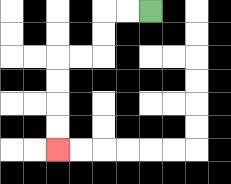{'start': '[6, 0]', 'end': '[2, 6]', 'path_directions': 'L,L,D,D,L,L,D,D,D,D', 'path_coordinates': '[[6, 0], [5, 0], [4, 0], [4, 1], [4, 2], [3, 2], [2, 2], [2, 3], [2, 4], [2, 5], [2, 6]]'}